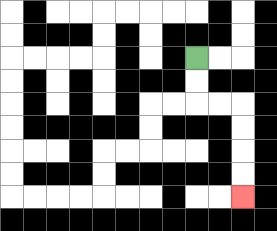{'start': '[8, 2]', 'end': '[10, 8]', 'path_directions': 'D,D,R,R,D,D,D,D', 'path_coordinates': '[[8, 2], [8, 3], [8, 4], [9, 4], [10, 4], [10, 5], [10, 6], [10, 7], [10, 8]]'}